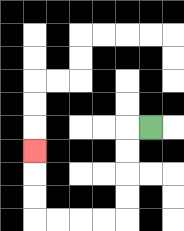{'start': '[6, 5]', 'end': '[1, 6]', 'path_directions': 'L,D,D,D,D,L,L,L,L,U,U,U', 'path_coordinates': '[[6, 5], [5, 5], [5, 6], [5, 7], [5, 8], [5, 9], [4, 9], [3, 9], [2, 9], [1, 9], [1, 8], [1, 7], [1, 6]]'}